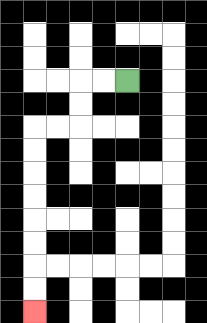{'start': '[5, 3]', 'end': '[1, 13]', 'path_directions': 'L,L,D,D,L,L,D,D,D,D,D,D,D,D', 'path_coordinates': '[[5, 3], [4, 3], [3, 3], [3, 4], [3, 5], [2, 5], [1, 5], [1, 6], [1, 7], [1, 8], [1, 9], [1, 10], [1, 11], [1, 12], [1, 13]]'}